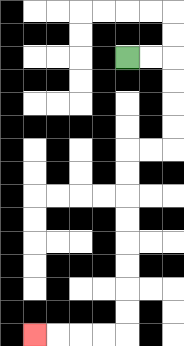{'start': '[5, 2]', 'end': '[1, 14]', 'path_directions': 'R,R,D,D,D,D,L,L,D,D,D,D,D,D,D,D,L,L,L,L', 'path_coordinates': '[[5, 2], [6, 2], [7, 2], [7, 3], [7, 4], [7, 5], [7, 6], [6, 6], [5, 6], [5, 7], [5, 8], [5, 9], [5, 10], [5, 11], [5, 12], [5, 13], [5, 14], [4, 14], [3, 14], [2, 14], [1, 14]]'}